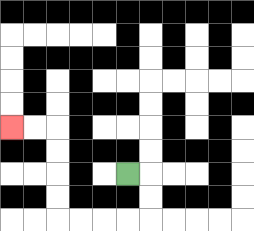{'start': '[5, 7]', 'end': '[0, 5]', 'path_directions': 'R,D,D,L,L,L,L,U,U,U,U,L,L', 'path_coordinates': '[[5, 7], [6, 7], [6, 8], [6, 9], [5, 9], [4, 9], [3, 9], [2, 9], [2, 8], [2, 7], [2, 6], [2, 5], [1, 5], [0, 5]]'}